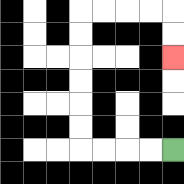{'start': '[7, 6]', 'end': '[7, 2]', 'path_directions': 'L,L,L,L,U,U,U,U,U,U,R,R,R,R,D,D', 'path_coordinates': '[[7, 6], [6, 6], [5, 6], [4, 6], [3, 6], [3, 5], [3, 4], [3, 3], [3, 2], [3, 1], [3, 0], [4, 0], [5, 0], [6, 0], [7, 0], [7, 1], [7, 2]]'}